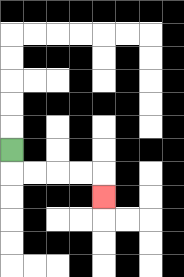{'start': '[0, 6]', 'end': '[4, 8]', 'path_directions': 'D,R,R,R,R,D', 'path_coordinates': '[[0, 6], [0, 7], [1, 7], [2, 7], [3, 7], [4, 7], [4, 8]]'}